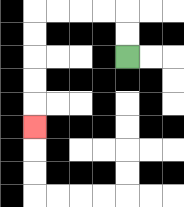{'start': '[5, 2]', 'end': '[1, 5]', 'path_directions': 'U,U,L,L,L,L,D,D,D,D,D', 'path_coordinates': '[[5, 2], [5, 1], [5, 0], [4, 0], [3, 0], [2, 0], [1, 0], [1, 1], [1, 2], [1, 3], [1, 4], [1, 5]]'}